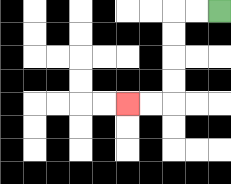{'start': '[9, 0]', 'end': '[5, 4]', 'path_directions': 'L,L,D,D,D,D,L,L', 'path_coordinates': '[[9, 0], [8, 0], [7, 0], [7, 1], [7, 2], [7, 3], [7, 4], [6, 4], [5, 4]]'}